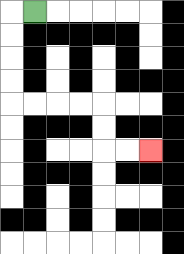{'start': '[1, 0]', 'end': '[6, 6]', 'path_directions': 'L,D,D,D,D,R,R,R,R,D,D,R,R', 'path_coordinates': '[[1, 0], [0, 0], [0, 1], [0, 2], [0, 3], [0, 4], [1, 4], [2, 4], [3, 4], [4, 4], [4, 5], [4, 6], [5, 6], [6, 6]]'}